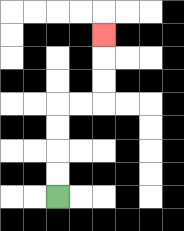{'start': '[2, 8]', 'end': '[4, 1]', 'path_directions': 'U,U,U,U,R,R,U,U,U', 'path_coordinates': '[[2, 8], [2, 7], [2, 6], [2, 5], [2, 4], [3, 4], [4, 4], [4, 3], [4, 2], [4, 1]]'}